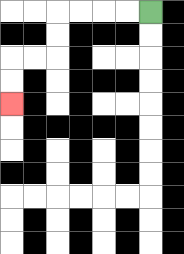{'start': '[6, 0]', 'end': '[0, 4]', 'path_directions': 'L,L,L,L,D,D,L,L,D,D', 'path_coordinates': '[[6, 0], [5, 0], [4, 0], [3, 0], [2, 0], [2, 1], [2, 2], [1, 2], [0, 2], [0, 3], [0, 4]]'}